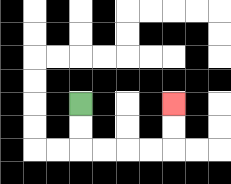{'start': '[3, 4]', 'end': '[7, 4]', 'path_directions': 'D,D,R,R,R,R,U,U', 'path_coordinates': '[[3, 4], [3, 5], [3, 6], [4, 6], [5, 6], [6, 6], [7, 6], [7, 5], [7, 4]]'}